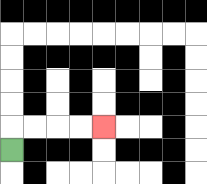{'start': '[0, 6]', 'end': '[4, 5]', 'path_directions': 'U,R,R,R,R', 'path_coordinates': '[[0, 6], [0, 5], [1, 5], [2, 5], [3, 5], [4, 5]]'}